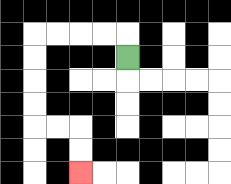{'start': '[5, 2]', 'end': '[3, 7]', 'path_directions': 'U,L,L,L,L,D,D,D,D,R,R,D,D', 'path_coordinates': '[[5, 2], [5, 1], [4, 1], [3, 1], [2, 1], [1, 1], [1, 2], [1, 3], [1, 4], [1, 5], [2, 5], [3, 5], [3, 6], [3, 7]]'}